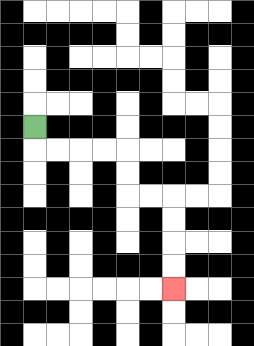{'start': '[1, 5]', 'end': '[7, 12]', 'path_directions': 'D,R,R,R,R,D,D,R,R,D,D,D,D', 'path_coordinates': '[[1, 5], [1, 6], [2, 6], [3, 6], [4, 6], [5, 6], [5, 7], [5, 8], [6, 8], [7, 8], [7, 9], [7, 10], [7, 11], [7, 12]]'}